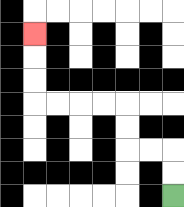{'start': '[7, 8]', 'end': '[1, 1]', 'path_directions': 'U,U,L,L,U,U,L,L,L,L,U,U,U', 'path_coordinates': '[[7, 8], [7, 7], [7, 6], [6, 6], [5, 6], [5, 5], [5, 4], [4, 4], [3, 4], [2, 4], [1, 4], [1, 3], [1, 2], [1, 1]]'}